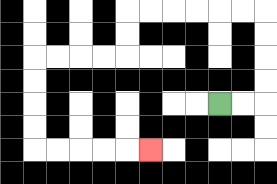{'start': '[9, 4]', 'end': '[6, 6]', 'path_directions': 'R,R,U,U,U,U,L,L,L,L,L,L,D,D,L,L,L,L,D,D,D,D,R,R,R,R,R', 'path_coordinates': '[[9, 4], [10, 4], [11, 4], [11, 3], [11, 2], [11, 1], [11, 0], [10, 0], [9, 0], [8, 0], [7, 0], [6, 0], [5, 0], [5, 1], [5, 2], [4, 2], [3, 2], [2, 2], [1, 2], [1, 3], [1, 4], [1, 5], [1, 6], [2, 6], [3, 6], [4, 6], [5, 6], [6, 6]]'}